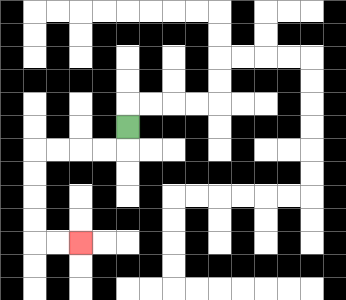{'start': '[5, 5]', 'end': '[3, 10]', 'path_directions': 'D,L,L,L,L,D,D,D,D,R,R', 'path_coordinates': '[[5, 5], [5, 6], [4, 6], [3, 6], [2, 6], [1, 6], [1, 7], [1, 8], [1, 9], [1, 10], [2, 10], [3, 10]]'}